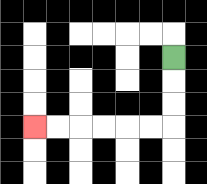{'start': '[7, 2]', 'end': '[1, 5]', 'path_directions': 'D,D,D,L,L,L,L,L,L', 'path_coordinates': '[[7, 2], [7, 3], [7, 4], [7, 5], [6, 5], [5, 5], [4, 5], [3, 5], [2, 5], [1, 5]]'}